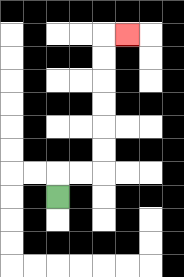{'start': '[2, 8]', 'end': '[5, 1]', 'path_directions': 'U,R,R,U,U,U,U,U,U,R', 'path_coordinates': '[[2, 8], [2, 7], [3, 7], [4, 7], [4, 6], [4, 5], [4, 4], [4, 3], [4, 2], [4, 1], [5, 1]]'}